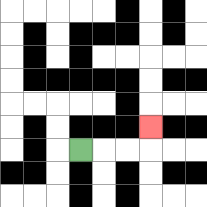{'start': '[3, 6]', 'end': '[6, 5]', 'path_directions': 'R,R,R,U', 'path_coordinates': '[[3, 6], [4, 6], [5, 6], [6, 6], [6, 5]]'}